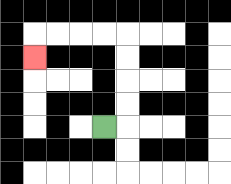{'start': '[4, 5]', 'end': '[1, 2]', 'path_directions': 'R,U,U,U,U,L,L,L,L,D', 'path_coordinates': '[[4, 5], [5, 5], [5, 4], [5, 3], [5, 2], [5, 1], [4, 1], [3, 1], [2, 1], [1, 1], [1, 2]]'}